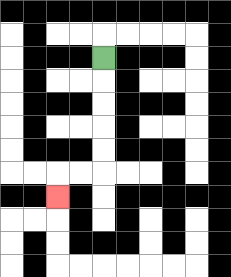{'start': '[4, 2]', 'end': '[2, 8]', 'path_directions': 'D,D,D,D,D,L,L,D', 'path_coordinates': '[[4, 2], [4, 3], [4, 4], [4, 5], [4, 6], [4, 7], [3, 7], [2, 7], [2, 8]]'}